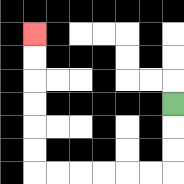{'start': '[7, 4]', 'end': '[1, 1]', 'path_directions': 'D,D,D,L,L,L,L,L,L,U,U,U,U,U,U', 'path_coordinates': '[[7, 4], [7, 5], [7, 6], [7, 7], [6, 7], [5, 7], [4, 7], [3, 7], [2, 7], [1, 7], [1, 6], [1, 5], [1, 4], [1, 3], [1, 2], [1, 1]]'}